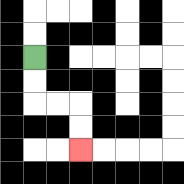{'start': '[1, 2]', 'end': '[3, 6]', 'path_directions': 'D,D,R,R,D,D', 'path_coordinates': '[[1, 2], [1, 3], [1, 4], [2, 4], [3, 4], [3, 5], [3, 6]]'}